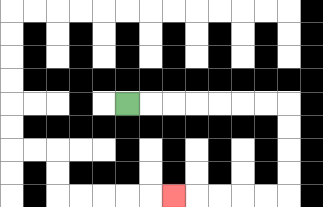{'start': '[5, 4]', 'end': '[7, 8]', 'path_directions': 'R,R,R,R,R,R,R,D,D,D,D,L,L,L,L,L', 'path_coordinates': '[[5, 4], [6, 4], [7, 4], [8, 4], [9, 4], [10, 4], [11, 4], [12, 4], [12, 5], [12, 6], [12, 7], [12, 8], [11, 8], [10, 8], [9, 8], [8, 8], [7, 8]]'}